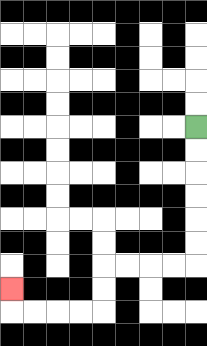{'start': '[8, 5]', 'end': '[0, 12]', 'path_directions': 'D,D,D,D,D,D,L,L,L,L,D,D,L,L,L,L,U', 'path_coordinates': '[[8, 5], [8, 6], [8, 7], [8, 8], [8, 9], [8, 10], [8, 11], [7, 11], [6, 11], [5, 11], [4, 11], [4, 12], [4, 13], [3, 13], [2, 13], [1, 13], [0, 13], [0, 12]]'}